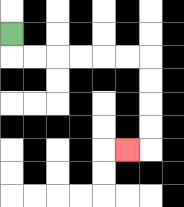{'start': '[0, 1]', 'end': '[5, 6]', 'path_directions': 'D,R,R,R,R,R,R,D,D,D,D,L', 'path_coordinates': '[[0, 1], [0, 2], [1, 2], [2, 2], [3, 2], [4, 2], [5, 2], [6, 2], [6, 3], [6, 4], [6, 5], [6, 6], [5, 6]]'}